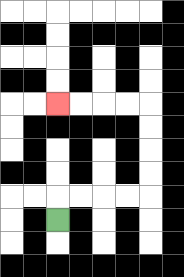{'start': '[2, 9]', 'end': '[2, 4]', 'path_directions': 'U,R,R,R,R,U,U,U,U,L,L,L,L', 'path_coordinates': '[[2, 9], [2, 8], [3, 8], [4, 8], [5, 8], [6, 8], [6, 7], [6, 6], [6, 5], [6, 4], [5, 4], [4, 4], [3, 4], [2, 4]]'}